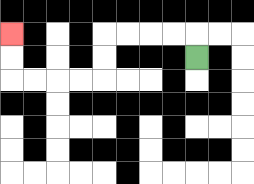{'start': '[8, 2]', 'end': '[0, 1]', 'path_directions': 'U,L,L,L,L,D,D,L,L,L,L,U,U', 'path_coordinates': '[[8, 2], [8, 1], [7, 1], [6, 1], [5, 1], [4, 1], [4, 2], [4, 3], [3, 3], [2, 3], [1, 3], [0, 3], [0, 2], [0, 1]]'}